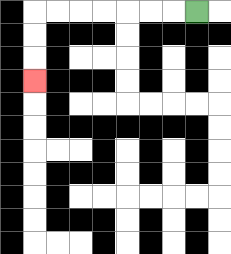{'start': '[8, 0]', 'end': '[1, 3]', 'path_directions': 'L,L,L,L,L,L,L,D,D,D', 'path_coordinates': '[[8, 0], [7, 0], [6, 0], [5, 0], [4, 0], [3, 0], [2, 0], [1, 0], [1, 1], [1, 2], [1, 3]]'}